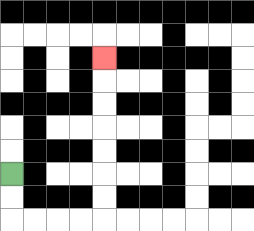{'start': '[0, 7]', 'end': '[4, 2]', 'path_directions': 'D,D,R,R,R,R,U,U,U,U,U,U,U', 'path_coordinates': '[[0, 7], [0, 8], [0, 9], [1, 9], [2, 9], [3, 9], [4, 9], [4, 8], [4, 7], [4, 6], [4, 5], [4, 4], [4, 3], [4, 2]]'}